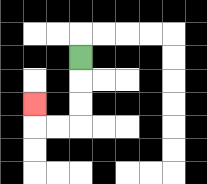{'start': '[3, 2]', 'end': '[1, 4]', 'path_directions': 'D,D,D,L,L,U', 'path_coordinates': '[[3, 2], [3, 3], [3, 4], [3, 5], [2, 5], [1, 5], [1, 4]]'}